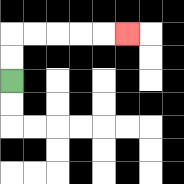{'start': '[0, 3]', 'end': '[5, 1]', 'path_directions': 'U,U,R,R,R,R,R', 'path_coordinates': '[[0, 3], [0, 2], [0, 1], [1, 1], [2, 1], [3, 1], [4, 1], [5, 1]]'}